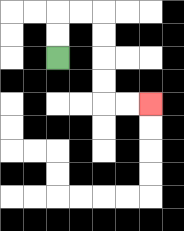{'start': '[2, 2]', 'end': '[6, 4]', 'path_directions': 'U,U,R,R,D,D,D,D,R,R', 'path_coordinates': '[[2, 2], [2, 1], [2, 0], [3, 0], [4, 0], [4, 1], [4, 2], [4, 3], [4, 4], [5, 4], [6, 4]]'}